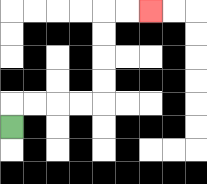{'start': '[0, 5]', 'end': '[6, 0]', 'path_directions': 'U,R,R,R,R,U,U,U,U,R,R', 'path_coordinates': '[[0, 5], [0, 4], [1, 4], [2, 4], [3, 4], [4, 4], [4, 3], [4, 2], [4, 1], [4, 0], [5, 0], [6, 0]]'}